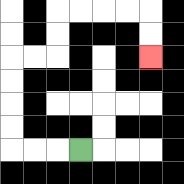{'start': '[3, 6]', 'end': '[6, 2]', 'path_directions': 'L,L,L,U,U,U,U,R,R,U,U,R,R,R,R,D,D', 'path_coordinates': '[[3, 6], [2, 6], [1, 6], [0, 6], [0, 5], [0, 4], [0, 3], [0, 2], [1, 2], [2, 2], [2, 1], [2, 0], [3, 0], [4, 0], [5, 0], [6, 0], [6, 1], [6, 2]]'}